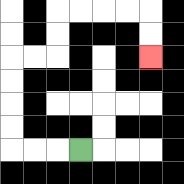{'start': '[3, 6]', 'end': '[6, 2]', 'path_directions': 'L,L,L,U,U,U,U,R,R,U,U,R,R,R,R,D,D', 'path_coordinates': '[[3, 6], [2, 6], [1, 6], [0, 6], [0, 5], [0, 4], [0, 3], [0, 2], [1, 2], [2, 2], [2, 1], [2, 0], [3, 0], [4, 0], [5, 0], [6, 0], [6, 1], [6, 2]]'}